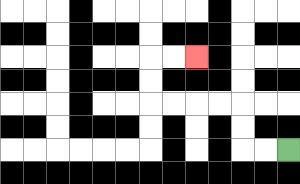{'start': '[12, 6]', 'end': '[8, 2]', 'path_directions': 'L,L,U,U,L,L,L,L,U,U,R,R', 'path_coordinates': '[[12, 6], [11, 6], [10, 6], [10, 5], [10, 4], [9, 4], [8, 4], [7, 4], [6, 4], [6, 3], [6, 2], [7, 2], [8, 2]]'}